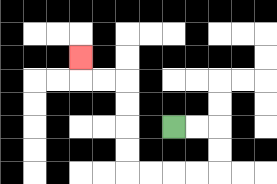{'start': '[7, 5]', 'end': '[3, 2]', 'path_directions': 'R,R,D,D,L,L,L,L,U,U,U,U,L,L,U', 'path_coordinates': '[[7, 5], [8, 5], [9, 5], [9, 6], [9, 7], [8, 7], [7, 7], [6, 7], [5, 7], [5, 6], [5, 5], [5, 4], [5, 3], [4, 3], [3, 3], [3, 2]]'}